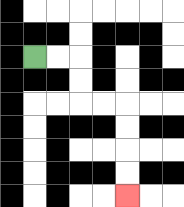{'start': '[1, 2]', 'end': '[5, 8]', 'path_directions': 'R,R,D,D,R,R,D,D,D,D', 'path_coordinates': '[[1, 2], [2, 2], [3, 2], [3, 3], [3, 4], [4, 4], [5, 4], [5, 5], [5, 6], [5, 7], [5, 8]]'}